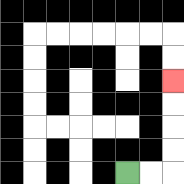{'start': '[5, 7]', 'end': '[7, 3]', 'path_directions': 'R,R,U,U,U,U', 'path_coordinates': '[[5, 7], [6, 7], [7, 7], [7, 6], [7, 5], [7, 4], [7, 3]]'}